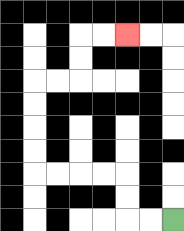{'start': '[7, 9]', 'end': '[5, 1]', 'path_directions': 'L,L,U,U,L,L,L,L,U,U,U,U,R,R,U,U,R,R', 'path_coordinates': '[[7, 9], [6, 9], [5, 9], [5, 8], [5, 7], [4, 7], [3, 7], [2, 7], [1, 7], [1, 6], [1, 5], [1, 4], [1, 3], [2, 3], [3, 3], [3, 2], [3, 1], [4, 1], [5, 1]]'}